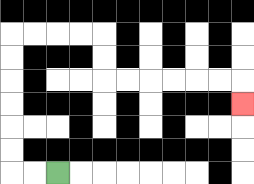{'start': '[2, 7]', 'end': '[10, 4]', 'path_directions': 'L,L,U,U,U,U,U,U,R,R,R,R,D,D,R,R,R,R,R,R,D', 'path_coordinates': '[[2, 7], [1, 7], [0, 7], [0, 6], [0, 5], [0, 4], [0, 3], [0, 2], [0, 1], [1, 1], [2, 1], [3, 1], [4, 1], [4, 2], [4, 3], [5, 3], [6, 3], [7, 3], [8, 3], [9, 3], [10, 3], [10, 4]]'}